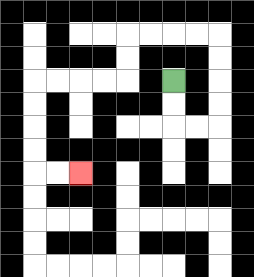{'start': '[7, 3]', 'end': '[3, 7]', 'path_directions': 'D,D,R,R,U,U,U,U,L,L,L,L,D,D,L,L,L,L,D,D,D,D,R,R', 'path_coordinates': '[[7, 3], [7, 4], [7, 5], [8, 5], [9, 5], [9, 4], [9, 3], [9, 2], [9, 1], [8, 1], [7, 1], [6, 1], [5, 1], [5, 2], [5, 3], [4, 3], [3, 3], [2, 3], [1, 3], [1, 4], [1, 5], [1, 6], [1, 7], [2, 7], [3, 7]]'}